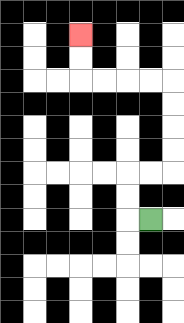{'start': '[6, 9]', 'end': '[3, 1]', 'path_directions': 'L,U,U,R,R,U,U,U,U,L,L,L,L,U,U', 'path_coordinates': '[[6, 9], [5, 9], [5, 8], [5, 7], [6, 7], [7, 7], [7, 6], [7, 5], [7, 4], [7, 3], [6, 3], [5, 3], [4, 3], [3, 3], [3, 2], [3, 1]]'}